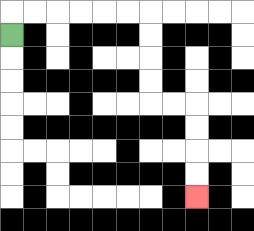{'start': '[0, 1]', 'end': '[8, 8]', 'path_directions': 'U,R,R,R,R,R,R,D,D,D,D,R,R,D,D,D,D', 'path_coordinates': '[[0, 1], [0, 0], [1, 0], [2, 0], [3, 0], [4, 0], [5, 0], [6, 0], [6, 1], [6, 2], [6, 3], [6, 4], [7, 4], [8, 4], [8, 5], [8, 6], [8, 7], [8, 8]]'}